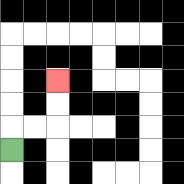{'start': '[0, 6]', 'end': '[2, 3]', 'path_directions': 'U,R,R,U,U', 'path_coordinates': '[[0, 6], [0, 5], [1, 5], [2, 5], [2, 4], [2, 3]]'}